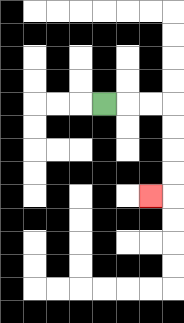{'start': '[4, 4]', 'end': '[6, 8]', 'path_directions': 'R,R,R,D,D,D,D,L', 'path_coordinates': '[[4, 4], [5, 4], [6, 4], [7, 4], [7, 5], [7, 6], [7, 7], [7, 8], [6, 8]]'}